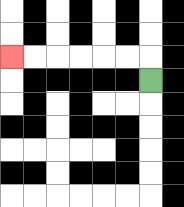{'start': '[6, 3]', 'end': '[0, 2]', 'path_directions': 'U,L,L,L,L,L,L', 'path_coordinates': '[[6, 3], [6, 2], [5, 2], [4, 2], [3, 2], [2, 2], [1, 2], [0, 2]]'}